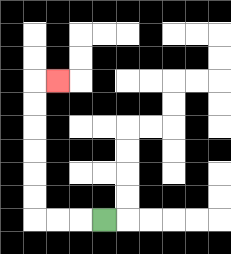{'start': '[4, 9]', 'end': '[2, 3]', 'path_directions': 'L,L,L,U,U,U,U,U,U,R', 'path_coordinates': '[[4, 9], [3, 9], [2, 9], [1, 9], [1, 8], [1, 7], [1, 6], [1, 5], [1, 4], [1, 3], [2, 3]]'}